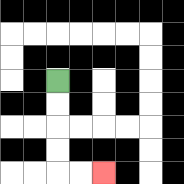{'start': '[2, 3]', 'end': '[4, 7]', 'path_directions': 'D,D,D,D,R,R', 'path_coordinates': '[[2, 3], [2, 4], [2, 5], [2, 6], [2, 7], [3, 7], [4, 7]]'}